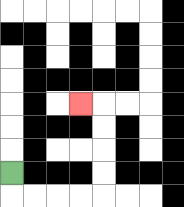{'start': '[0, 7]', 'end': '[3, 4]', 'path_directions': 'D,R,R,R,R,U,U,U,U,L', 'path_coordinates': '[[0, 7], [0, 8], [1, 8], [2, 8], [3, 8], [4, 8], [4, 7], [4, 6], [4, 5], [4, 4], [3, 4]]'}